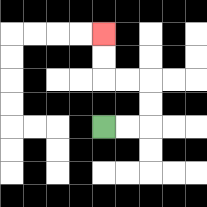{'start': '[4, 5]', 'end': '[4, 1]', 'path_directions': 'R,R,U,U,L,L,U,U', 'path_coordinates': '[[4, 5], [5, 5], [6, 5], [6, 4], [6, 3], [5, 3], [4, 3], [4, 2], [4, 1]]'}